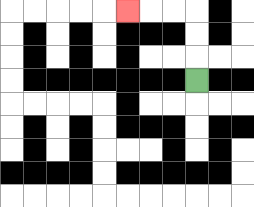{'start': '[8, 3]', 'end': '[5, 0]', 'path_directions': 'U,U,U,L,L,L', 'path_coordinates': '[[8, 3], [8, 2], [8, 1], [8, 0], [7, 0], [6, 0], [5, 0]]'}